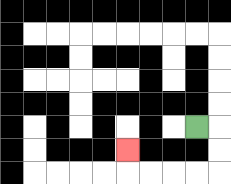{'start': '[8, 5]', 'end': '[5, 6]', 'path_directions': 'R,D,D,L,L,L,L,U', 'path_coordinates': '[[8, 5], [9, 5], [9, 6], [9, 7], [8, 7], [7, 7], [6, 7], [5, 7], [5, 6]]'}